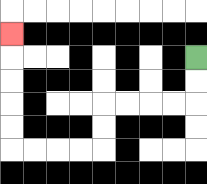{'start': '[8, 2]', 'end': '[0, 1]', 'path_directions': 'D,D,L,L,L,L,D,D,L,L,L,L,U,U,U,U,U', 'path_coordinates': '[[8, 2], [8, 3], [8, 4], [7, 4], [6, 4], [5, 4], [4, 4], [4, 5], [4, 6], [3, 6], [2, 6], [1, 6], [0, 6], [0, 5], [0, 4], [0, 3], [0, 2], [0, 1]]'}